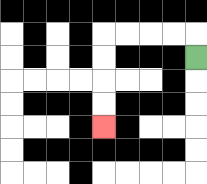{'start': '[8, 2]', 'end': '[4, 5]', 'path_directions': 'U,L,L,L,L,D,D,D,D', 'path_coordinates': '[[8, 2], [8, 1], [7, 1], [6, 1], [5, 1], [4, 1], [4, 2], [4, 3], [4, 4], [4, 5]]'}